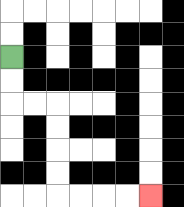{'start': '[0, 2]', 'end': '[6, 8]', 'path_directions': 'D,D,R,R,D,D,D,D,R,R,R,R', 'path_coordinates': '[[0, 2], [0, 3], [0, 4], [1, 4], [2, 4], [2, 5], [2, 6], [2, 7], [2, 8], [3, 8], [4, 8], [5, 8], [6, 8]]'}